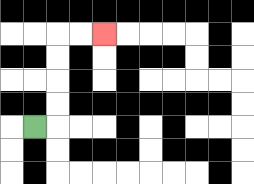{'start': '[1, 5]', 'end': '[4, 1]', 'path_directions': 'R,U,U,U,U,R,R', 'path_coordinates': '[[1, 5], [2, 5], [2, 4], [2, 3], [2, 2], [2, 1], [3, 1], [4, 1]]'}